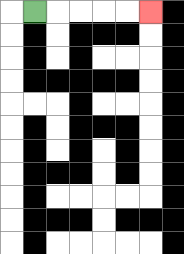{'start': '[1, 0]', 'end': '[6, 0]', 'path_directions': 'R,R,R,R,R', 'path_coordinates': '[[1, 0], [2, 0], [3, 0], [4, 0], [5, 0], [6, 0]]'}